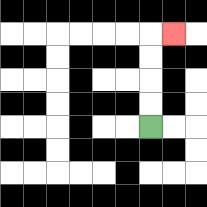{'start': '[6, 5]', 'end': '[7, 1]', 'path_directions': 'U,U,U,U,R', 'path_coordinates': '[[6, 5], [6, 4], [6, 3], [6, 2], [6, 1], [7, 1]]'}